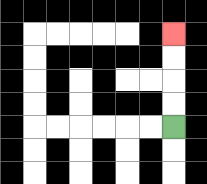{'start': '[7, 5]', 'end': '[7, 1]', 'path_directions': 'U,U,U,U', 'path_coordinates': '[[7, 5], [7, 4], [7, 3], [7, 2], [7, 1]]'}